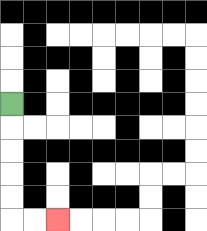{'start': '[0, 4]', 'end': '[2, 9]', 'path_directions': 'D,D,D,D,D,R,R', 'path_coordinates': '[[0, 4], [0, 5], [0, 6], [0, 7], [0, 8], [0, 9], [1, 9], [2, 9]]'}